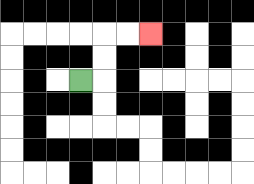{'start': '[3, 3]', 'end': '[6, 1]', 'path_directions': 'R,U,U,R,R', 'path_coordinates': '[[3, 3], [4, 3], [4, 2], [4, 1], [5, 1], [6, 1]]'}